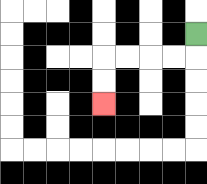{'start': '[8, 1]', 'end': '[4, 4]', 'path_directions': 'D,L,L,L,L,D,D', 'path_coordinates': '[[8, 1], [8, 2], [7, 2], [6, 2], [5, 2], [4, 2], [4, 3], [4, 4]]'}